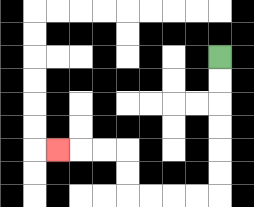{'start': '[9, 2]', 'end': '[2, 6]', 'path_directions': 'D,D,D,D,D,D,L,L,L,L,U,U,L,L,L', 'path_coordinates': '[[9, 2], [9, 3], [9, 4], [9, 5], [9, 6], [9, 7], [9, 8], [8, 8], [7, 8], [6, 8], [5, 8], [5, 7], [5, 6], [4, 6], [3, 6], [2, 6]]'}